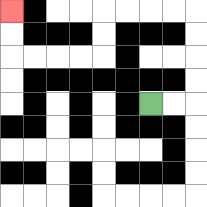{'start': '[6, 4]', 'end': '[0, 0]', 'path_directions': 'R,R,U,U,U,U,L,L,L,L,D,D,L,L,L,L,U,U', 'path_coordinates': '[[6, 4], [7, 4], [8, 4], [8, 3], [8, 2], [8, 1], [8, 0], [7, 0], [6, 0], [5, 0], [4, 0], [4, 1], [4, 2], [3, 2], [2, 2], [1, 2], [0, 2], [0, 1], [0, 0]]'}